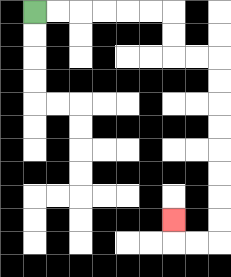{'start': '[1, 0]', 'end': '[7, 9]', 'path_directions': 'R,R,R,R,R,R,D,D,R,R,D,D,D,D,D,D,D,D,L,L,U', 'path_coordinates': '[[1, 0], [2, 0], [3, 0], [4, 0], [5, 0], [6, 0], [7, 0], [7, 1], [7, 2], [8, 2], [9, 2], [9, 3], [9, 4], [9, 5], [9, 6], [9, 7], [9, 8], [9, 9], [9, 10], [8, 10], [7, 10], [7, 9]]'}